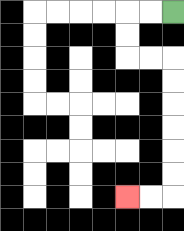{'start': '[7, 0]', 'end': '[5, 8]', 'path_directions': 'L,L,D,D,R,R,D,D,D,D,D,D,L,L', 'path_coordinates': '[[7, 0], [6, 0], [5, 0], [5, 1], [5, 2], [6, 2], [7, 2], [7, 3], [7, 4], [7, 5], [7, 6], [7, 7], [7, 8], [6, 8], [5, 8]]'}